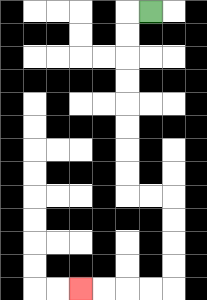{'start': '[6, 0]', 'end': '[3, 12]', 'path_directions': 'L,D,D,D,D,D,D,D,D,R,R,D,D,D,D,L,L,L,L', 'path_coordinates': '[[6, 0], [5, 0], [5, 1], [5, 2], [5, 3], [5, 4], [5, 5], [5, 6], [5, 7], [5, 8], [6, 8], [7, 8], [7, 9], [7, 10], [7, 11], [7, 12], [6, 12], [5, 12], [4, 12], [3, 12]]'}